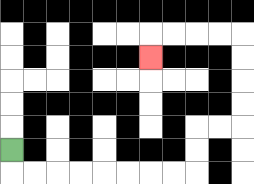{'start': '[0, 6]', 'end': '[6, 2]', 'path_directions': 'D,R,R,R,R,R,R,R,R,U,U,R,R,U,U,U,U,L,L,L,L,D', 'path_coordinates': '[[0, 6], [0, 7], [1, 7], [2, 7], [3, 7], [4, 7], [5, 7], [6, 7], [7, 7], [8, 7], [8, 6], [8, 5], [9, 5], [10, 5], [10, 4], [10, 3], [10, 2], [10, 1], [9, 1], [8, 1], [7, 1], [6, 1], [6, 2]]'}